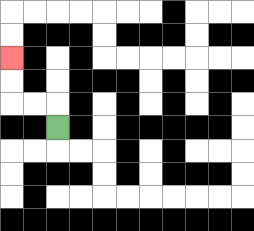{'start': '[2, 5]', 'end': '[0, 2]', 'path_directions': 'U,L,L,U,U', 'path_coordinates': '[[2, 5], [2, 4], [1, 4], [0, 4], [0, 3], [0, 2]]'}